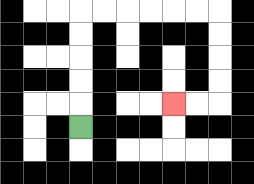{'start': '[3, 5]', 'end': '[7, 4]', 'path_directions': 'U,U,U,U,U,R,R,R,R,R,R,D,D,D,D,L,L', 'path_coordinates': '[[3, 5], [3, 4], [3, 3], [3, 2], [3, 1], [3, 0], [4, 0], [5, 0], [6, 0], [7, 0], [8, 0], [9, 0], [9, 1], [9, 2], [9, 3], [9, 4], [8, 4], [7, 4]]'}